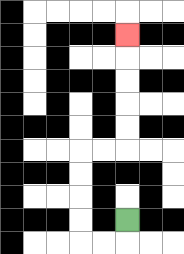{'start': '[5, 9]', 'end': '[5, 1]', 'path_directions': 'D,L,L,U,U,U,U,R,R,U,U,U,U,U', 'path_coordinates': '[[5, 9], [5, 10], [4, 10], [3, 10], [3, 9], [3, 8], [3, 7], [3, 6], [4, 6], [5, 6], [5, 5], [5, 4], [5, 3], [5, 2], [5, 1]]'}